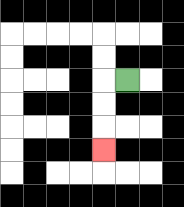{'start': '[5, 3]', 'end': '[4, 6]', 'path_directions': 'L,D,D,D', 'path_coordinates': '[[5, 3], [4, 3], [4, 4], [4, 5], [4, 6]]'}